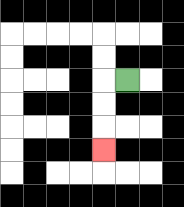{'start': '[5, 3]', 'end': '[4, 6]', 'path_directions': 'L,D,D,D', 'path_coordinates': '[[5, 3], [4, 3], [4, 4], [4, 5], [4, 6]]'}